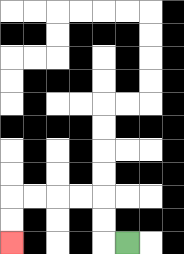{'start': '[5, 10]', 'end': '[0, 10]', 'path_directions': 'L,U,U,L,L,L,L,D,D', 'path_coordinates': '[[5, 10], [4, 10], [4, 9], [4, 8], [3, 8], [2, 8], [1, 8], [0, 8], [0, 9], [0, 10]]'}